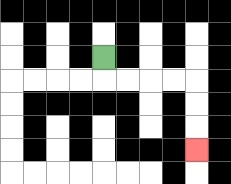{'start': '[4, 2]', 'end': '[8, 6]', 'path_directions': 'D,R,R,R,R,D,D,D', 'path_coordinates': '[[4, 2], [4, 3], [5, 3], [6, 3], [7, 3], [8, 3], [8, 4], [8, 5], [8, 6]]'}